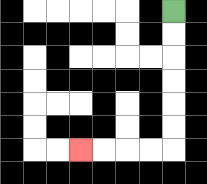{'start': '[7, 0]', 'end': '[3, 6]', 'path_directions': 'D,D,D,D,D,D,L,L,L,L', 'path_coordinates': '[[7, 0], [7, 1], [7, 2], [7, 3], [7, 4], [7, 5], [7, 6], [6, 6], [5, 6], [4, 6], [3, 6]]'}